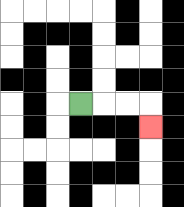{'start': '[3, 4]', 'end': '[6, 5]', 'path_directions': 'R,R,R,D', 'path_coordinates': '[[3, 4], [4, 4], [5, 4], [6, 4], [6, 5]]'}